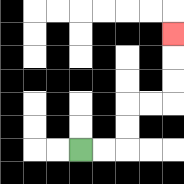{'start': '[3, 6]', 'end': '[7, 1]', 'path_directions': 'R,R,U,U,R,R,U,U,U', 'path_coordinates': '[[3, 6], [4, 6], [5, 6], [5, 5], [5, 4], [6, 4], [7, 4], [7, 3], [7, 2], [7, 1]]'}